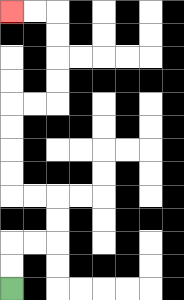{'start': '[0, 12]', 'end': '[0, 0]', 'path_directions': 'U,U,R,R,U,U,L,L,U,U,U,U,R,R,U,U,U,U,L,L', 'path_coordinates': '[[0, 12], [0, 11], [0, 10], [1, 10], [2, 10], [2, 9], [2, 8], [1, 8], [0, 8], [0, 7], [0, 6], [0, 5], [0, 4], [1, 4], [2, 4], [2, 3], [2, 2], [2, 1], [2, 0], [1, 0], [0, 0]]'}